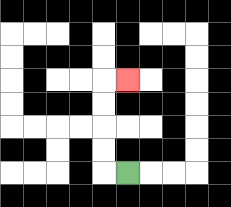{'start': '[5, 7]', 'end': '[5, 3]', 'path_directions': 'L,U,U,U,U,R', 'path_coordinates': '[[5, 7], [4, 7], [4, 6], [4, 5], [4, 4], [4, 3], [5, 3]]'}